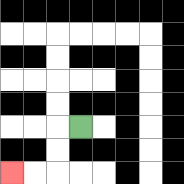{'start': '[3, 5]', 'end': '[0, 7]', 'path_directions': 'L,D,D,L,L', 'path_coordinates': '[[3, 5], [2, 5], [2, 6], [2, 7], [1, 7], [0, 7]]'}